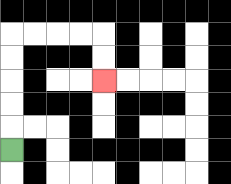{'start': '[0, 6]', 'end': '[4, 3]', 'path_directions': 'U,U,U,U,U,R,R,R,R,D,D', 'path_coordinates': '[[0, 6], [0, 5], [0, 4], [0, 3], [0, 2], [0, 1], [1, 1], [2, 1], [3, 1], [4, 1], [4, 2], [4, 3]]'}